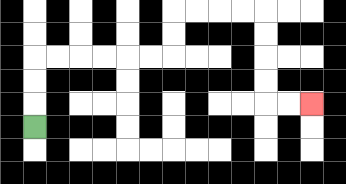{'start': '[1, 5]', 'end': '[13, 4]', 'path_directions': 'U,U,U,R,R,R,R,R,R,U,U,R,R,R,R,D,D,D,D,R,R', 'path_coordinates': '[[1, 5], [1, 4], [1, 3], [1, 2], [2, 2], [3, 2], [4, 2], [5, 2], [6, 2], [7, 2], [7, 1], [7, 0], [8, 0], [9, 0], [10, 0], [11, 0], [11, 1], [11, 2], [11, 3], [11, 4], [12, 4], [13, 4]]'}